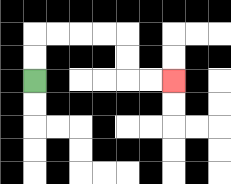{'start': '[1, 3]', 'end': '[7, 3]', 'path_directions': 'U,U,R,R,R,R,D,D,R,R', 'path_coordinates': '[[1, 3], [1, 2], [1, 1], [2, 1], [3, 1], [4, 1], [5, 1], [5, 2], [5, 3], [6, 3], [7, 3]]'}